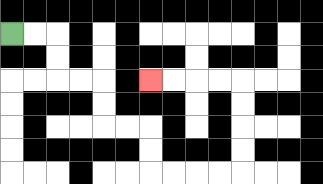{'start': '[0, 1]', 'end': '[6, 3]', 'path_directions': 'R,R,D,D,R,R,D,D,R,R,D,D,R,R,R,R,U,U,U,U,L,L,L,L', 'path_coordinates': '[[0, 1], [1, 1], [2, 1], [2, 2], [2, 3], [3, 3], [4, 3], [4, 4], [4, 5], [5, 5], [6, 5], [6, 6], [6, 7], [7, 7], [8, 7], [9, 7], [10, 7], [10, 6], [10, 5], [10, 4], [10, 3], [9, 3], [8, 3], [7, 3], [6, 3]]'}